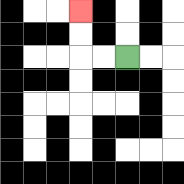{'start': '[5, 2]', 'end': '[3, 0]', 'path_directions': 'L,L,U,U', 'path_coordinates': '[[5, 2], [4, 2], [3, 2], [3, 1], [3, 0]]'}